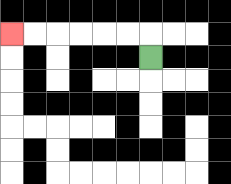{'start': '[6, 2]', 'end': '[0, 1]', 'path_directions': 'U,L,L,L,L,L,L', 'path_coordinates': '[[6, 2], [6, 1], [5, 1], [4, 1], [3, 1], [2, 1], [1, 1], [0, 1]]'}